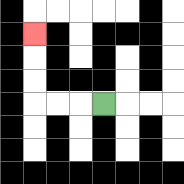{'start': '[4, 4]', 'end': '[1, 1]', 'path_directions': 'L,L,L,U,U,U', 'path_coordinates': '[[4, 4], [3, 4], [2, 4], [1, 4], [1, 3], [1, 2], [1, 1]]'}